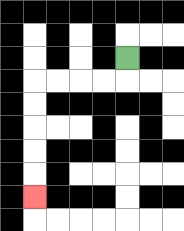{'start': '[5, 2]', 'end': '[1, 8]', 'path_directions': 'D,L,L,L,L,D,D,D,D,D', 'path_coordinates': '[[5, 2], [5, 3], [4, 3], [3, 3], [2, 3], [1, 3], [1, 4], [1, 5], [1, 6], [1, 7], [1, 8]]'}